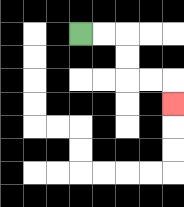{'start': '[3, 1]', 'end': '[7, 4]', 'path_directions': 'R,R,D,D,R,R,D', 'path_coordinates': '[[3, 1], [4, 1], [5, 1], [5, 2], [5, 3], [6, 3], [7, 3], [7, 4]]'}